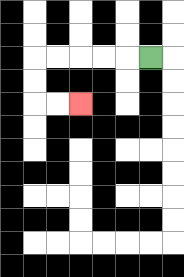{'start': '[6, 2]', 'end': '[3, 4]', 'path_directions': 'L,L,L,L,L,D,D,R,R', 'path_coordinates': '[[6, 2], [5, 2], [4, 2], [3, 2], [2, 2], [1, 2], [1, 3], [1, 4], [2, 4], [3, 4]]'}